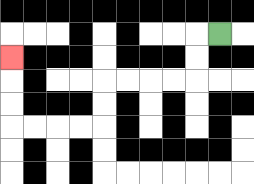{'start': '[9, 1]', 'end': '[0, 2]', 'path_directions': 'L,D,D,L,L,L,L,D,D,L,L,L,L,U,U,U', 'path_coordinates': '[[9, 1], [8, 1], [8, 2], [8, 3], [7, 3], [6, 3], [5, 3], [4, 3], [4, 4], [4, 5], [3, 5], [2, 5], [1, 5], [0, 5], [0, 4], [0, 3], [0, 2]]'}